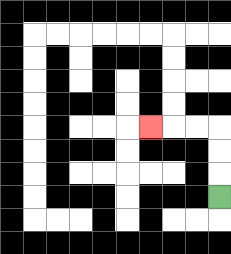{'start': '[9, 8]', 'end': '[6, 5]', 'path_directions': 'U,U,U,L,L,L', 'path_coordinates': '[[9, 8], [9, 7], [9, 6], [9, 5], [8, 5], [7, 5], [6, 5]]'}